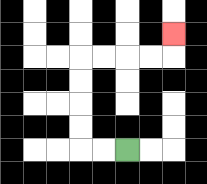{'start': '[5, 6]', 'end': '[7, 1]', 'path_directions': 'L,L,U,U,U,U,R,R,R,R,U', 'path_coordinates': '[[5, 6], [4, 6], [3, 6], [3, 5], [3, 4], [3, 3], [3, 2], [4, 2], [5, 2], [6, 2], [7, 2], [7, 1]]'}